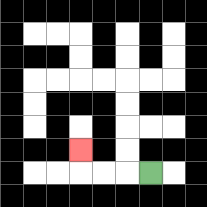{'start': '[6, 7]', 'end': '[3, 6]', 'path_directions': 'L,L,L,U', 'path_coordinates': '[[6, 7], [5, 7], [4, 7], [3, 7], [3, 6]]'}